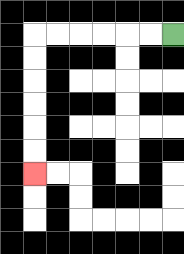{'start': '[7, 1]', 'end': '[1, 7]', 'path_directions': 'L,L,L,L,L,L,D,D,D,D,D,D', 'path_coordinates': '[[7, 1], [6, 1], [5, 1], [4, 1], [3, 1], [2, 1], [1, 1], [1, 2], [1, 3], [1, 4], [1, 5], [1, 6], [1, 7]]'}